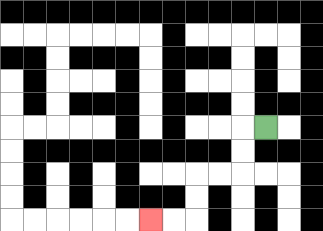{'start': '[11, 5]', 'end': '[6, 9]', 'path_directions': 'L,D,D,L,L,D,D,L,L', 'path_coordinates': '[[11, 5], [10, 5], [10, 6], [10, 7], [9, 7], [8, 7], [8, 8], [8, 9], [7, 9], [6, 9]]'}